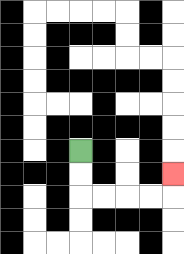{'start': '[3, 6]', 'end': '[7, 7]', 'path_directions': 'D,D,R,R,R,R,U', 'path_coordinates': '[[3, 6], [3, 7], [3, 8], [4, 8], [5, 8], [6, 8], [7, 8], [7, 7]]'}